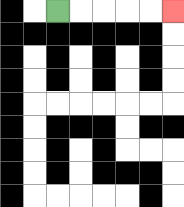{'start': '[2, 0]', 'end': '[7, 0]', 'path_directions': 'R,R,R,R,R', 'path_coordinates': '[[2, 0], [3, 0], [4, 0], [5, 0], [6, 0], [7, 0]]'}